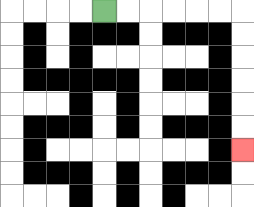{'start': '[4, 0]', 'end': '[10, 6]', 'path_directions': 'R,R,R,R,R,R,D,D,D,D,D,D', 'path_coordinates': '[[4, 0], [5, 0], [6, 0], [7, 0], [8, 0], [9, 0], [10, 0], [10, 1], [10, 2], [10, 3], [10, 4], [10, 5], [10, 6]]'}